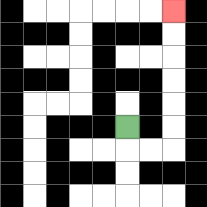{'start': '[5, 5]', 'end': '[7, 0]', 'path_directions': 'D,R,R,U,U,U,U,U,U', 'path_coordinates': '[[5, 5], [5, 6], [6, 6], [7, 6], [7, 5], [7, 4], [7, 3], [7, 2], [7, 1], [7, 0]]'}